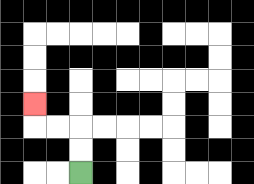{'start': '[3, 7]', 'end': '[1, 4]', 'path_directions': 'U,U,L,L,U', 'path_coordinates': '[[3, 7], [3, 6], [3, 5], [2, 5], [1, 5], [1, 4]]'}